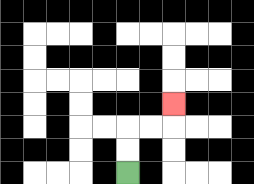{'start': '[5, 7]', 'end': '[7, 4]', 'path_directions': 'U,U,R,R,U', 'path_coordinates': '[[5, 7], [5, 6], [5, 5], [6, 5], [7, 5], [7, 4]]'}